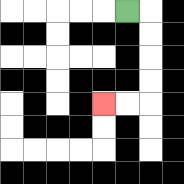{'start': '[5, 0]', 'end': '[4, 4]', 'path_directions': 'R,D,D,D,D,L,L', 'path_coordinates': '[[5, 0], [6, 0], [6, 1], [6, 2], [6, 3], [6, 4], [5, 4], [4, 4]]'}